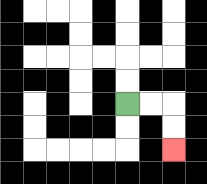{'start': '[5, 4]', 'end': '[7, 6]', 'path_directions': 'R,R,D,D', 'path_coordinates': '[[5, 4], [6, 4], [7, 4], [7, 5], [7, 6]]'}